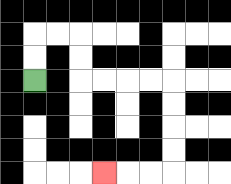{'start': '[1, 3]', 'end': '[4, 7]', 'path_directions': 'U,U,R,R,D,D,R,R,R,R,D,D,D,D,L,L,L', 'path_coordinates': '[[1, 3], [1, 2], [1, 1], [2, 1], [3, 1], [3, 2], [3, 3], [4, 3], [5, 3], [6, 3], [7, 3], [7, 4], [7, 5], [7, 6], [7, 7], [6, 7], [5, 7], [4, 7]]'}